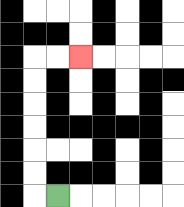{'start': '[2, 8]', 'end': '[3, 2]', 'path_directions': 'L,U,U,U,U,U,U,R,R', 'path_coordinates': '[[2, 8], [1, 8], [1, 7], [1, 6], [1, 5], [1, 4], [1, 3], [1, 2], [2, 2], [3, 2]]'}